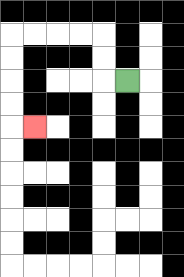{'start': '[5, 3]', 'end': '[1, 5]', 'path_directions': 'L,U,U,L,L,L,L,D,D,D,D,R', 'path_coordinates': '[[5, 3], [4, 3], [4, 2], [4, 1], [3, 1], [2, 1], [1, 1], [0, 1], [0, 2], [0, 3], [0, 4], [0, 5], [1, 5]]'}